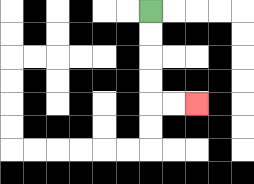{'start': '[6, 0]', 'end': '[8, 4]', 'path_directions': 'D,D,D,D,R,R', 'path_coordinates': '[[6, 0], [6, 1], [6, 2], [6, 3], [6, 4], [7, 4], [8, 4]]'}